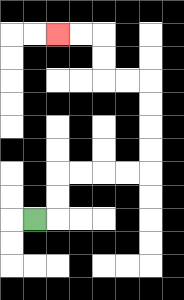{'start': '[1, 9]', 'end': '[2, 1]', 'path_directions': 'R,U,U,R,R,R,R,U,U,U,U,L,L,U,U,L,L', 'path_coordinates': '[[1, 9], [2, 9], [2, 8], [2, 7], [3, 7], [4, 7], [5, 7], [6, 7], [6, 6], [6, 5], [6, 4], [6, 3], [5, 3], [4, 3], [4, 2], [4, 1], [3, 1], [2, 1]]'}